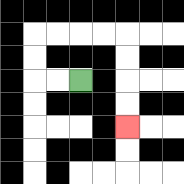{'start': '[3, 3]', 'end': '[5, 5]', 'path_directions': 'L,L,U,U,R,R,R,R,D,D,D,D', 'path_coordinates': '[[3, 3], [2, 3], [1, 3], [1, 2], [1, 1], [2, 1], [3, 1], [4, 1], [5, 1], [5, 2], [5, 3], [5, 4], [5, 5]]'}